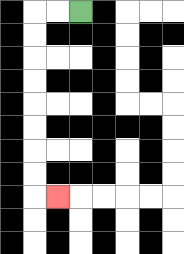{'start': '[3, 0]', 'end': '[2, 8]', 'path_directions': 'L,L,D,D,D,D,D,D,D,D,R', 'path_coordinates': '[[3, 0], [2, 0], [1, 0], [1, 1], [1, 2], [1, 3], [1, 4], [1, 5], [1, 6], [1, 7], [1, 8], [2, 8]]'}